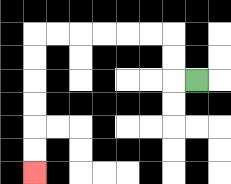{'start': '[8, 3]', 'end': '[1, 7]', 'path_directions': 'L,U,U,L,L,L,L,L,L,D,D,D,D,D,D', 'path_coordinates': '[[8, 3], [7, 3], [7, 2], [7, 1], [6, 1], [5, 1], [4, 1], [3, 1], [2, 1], [1, 1], [1, 2], [1, 3], [1, 4], [1, 5], [1, 6], [1, 7]]'}